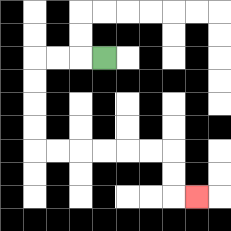{'start': '[4, 2]', 'end': '[8, 8]', 'path_directions': 'L,L,L,D,D,D,D,R,R,R,R,R,R,D,D,R', 'path_coordinates': '[[4, 2], [3, 2], [2, 2], [1, 2], [1, 3], [1, 4], [1, 5], [1, 6], [2, 6], [3, 6], [4, 6], [5, 6], [6, 6], [7, 6], [7, 7], [7, 8], [8, 8]]'}